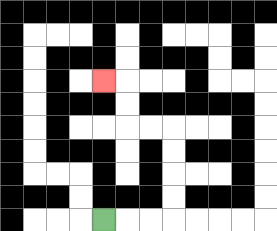{'start': '[4, 9]', 'end': '[4, 3]', 'path_directions': 'R,R,R,U,U,U,U,L,L,U,U,L', 'path_coordinates': '[[4, 9], [5, 9], [6, 9], [7, 9], [7, 8], [7, 7], [7, 6], [7, 5], [6, 5], [5, 5], [5, 4], [5, 3], [4, 3]]'}